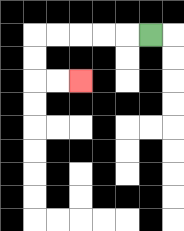{'start': '[6, 1]', 'end': '[3, 3]', 'path_directions': 'L,L,L,L,L,D,D,R,R', 'path_coordinates': '[[6, 1], [5, 1], [4, 1], [3, 1], [2, 1], [1, 1], [1, 2], [1, 3], [2, 3], [3, 3]]'}